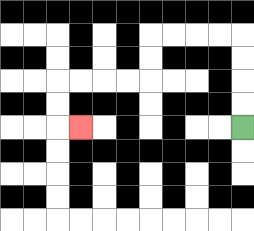{'start': '[10, 5]', 'end': '[3, 5]', 'path_directions': 'U,U,U,U,L,L,L,L,D,D,L,L,L,L,D,D,R', 'path_coordinates': '[[10, 5], [10, 4], [10, 3], [10, 2], [10, 1], [9, 1], [8, 1], [7, 1], [6, 1], [6, 2], [6, 3], [5, 3], [4, 3], [3, 3], [2, 3], [2, 4], [2, 5], [3, 5]]'}